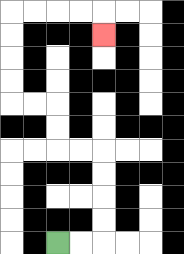{'start': '[2, 10]', 'end': '[4, 1]', 'path_directions': 'R,R,U,U,U,U,L,L,U,U,L,L,U,U,U,U,R,R,R,R,D', 'path_coordinates': '[[2, 10], [3, 10], [4, 10], [4, 9], [4, 8], [4, 7], [4, 6], [3, 6], [2, 6], [2, 5], [2, 4], [1, 4], [0, 4], [0, 3], [0, 2], [0, 1], [0, 0], [1, 0], [2, 0], [3, 0], [4, 0], [4, 1]]'}